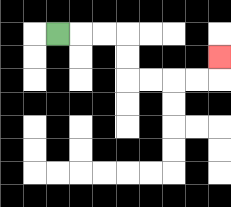{'start': '[2, 1]', 'end': '[9, 2]', 'path_directions': 'R,R,R,D,D,R,R,R,R,U', 'path_coordinates': '[[2, 1], [3, 1], [4, 1], [5, 1], [5, 2], [5, 3], [6, 3], [7, 3], [8, 3], [9, 3], [9, 2]]'}